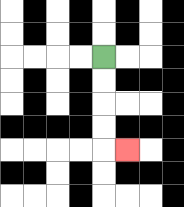{'start': '[4, 2]', 'end': '[5, 6]', 'path_directions': 'D,D,D,D,R', 'path_coordinates': '[[4, 2], [4, 3], [4, 4], [4, 5], [4, 6], [5, 6]]'}